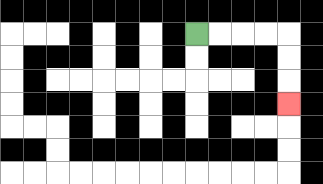{'start': '[8, 1]', 'end': '[12, 4]', 'path_directions': 'R,R,R,R,D,D,D', 'path_coordinates': '[[8, 1], [9, 1], [10, 1], [11, 1], [12, 1], [12, 2], [12, 3], [12, 4]]'}